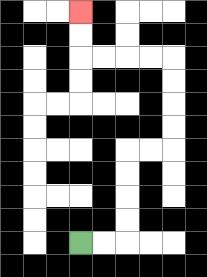{'start': '[3, 10]', 'end': '[3, 0]', 'path_directions': 'R,R,U,U,U,U,R,R,U,U,U,U,L,L,L,L,U,U', 'path_coordinates': '[[3, 10], [4, 10], [5, 10], [5, 9], [5, 8], [5, 7], [5, 6], [6, 6], [7, 6], [7, 5], [7, 4], [7, 3], [7, 2], [6, 2], [5, 2], [4, 2], [3, 2], [3, 1], [3, 0]]'}